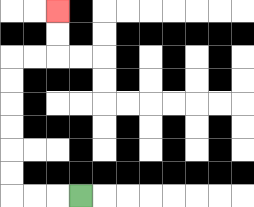{'start': '[3, 8]', 'end': '[2, 0]', 'path_directions': 'L,L,L,U,U,U,U,U,U,R,R,U,U', 'path_coordinates': '[[3, 8], [2, 8], [1, 8], [0, 8], [0, 7], [0, 6], [0, 5], [0, 4], [0, 3], [0, 2], [1, 2], [2, 2], [2, 1], [2, 0]]'}